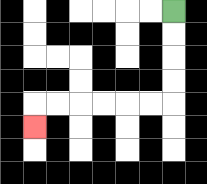{'start': '[7, 0]', 'end': '[1, 5]', 'path_directions': 'D,D,D,D,L,L,L,L,L,L,D', 'path_coordinates': '[[7, 0], [7, 1], [7, 2], [7, 3], [7, 4], [6, 4], [5, 4], [4, 4], [3, 4], [2, 4], [1, 4], [1, 5]]'}